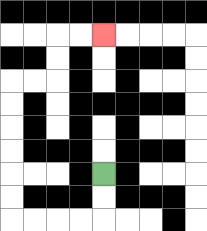{'start': '[4, 7]', 'end': '[4, 1]', 'path_directions': 'D,D,L,L,L,L,U,U,U,U,U,U,R,R,U,U,R,R', 'path_coordinates': '[[4, 7], [4, 8], [4, 9], [3, 9], [2, 9], [1, 9], [0, 9], [0, 8], [0, 7], [0, 6], [0, 5], [0, 4], [0, 3], [1, 3], [2, 3], [2, 2], [2, 1], [3, 1], [4, 1]]'}